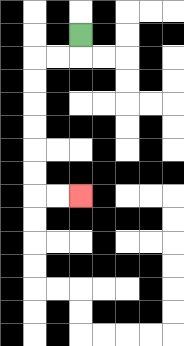{'start': '[3, 1]', 'end': '[3, 8]', 'path_directions': 'D,L,L,D,D,D,D,D,D,R,R', 'path_coordinates': '[[3, 1], [3, 2], [2, 2], [1, 2], [1, 3], [1, 4], [1, 5], [1, 6], [1, 7], [1, 8], [2, 8], [3, 8]]'}